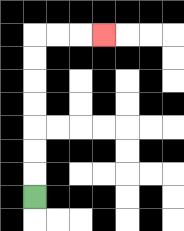{'start': '[1, 8]', 'end': '[4, 1]', 'path_directions': 'U,U,U,U,U,U,U,R,R,R', 'path_coordinates': '[[1, 8], [1, 7], [1, 6], [1, 5], [1, 4], [1, 3], [1, 2], [1, 1], [2, 1], [3, 1], [4, 1]]'}